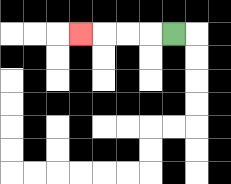{'start': '[7, 1]', 'end': '[3, 1]', 'path_directions': 'L,L,L,L', 'path_coordinates': '[[7, 1], [6, 1], [5, 1], [4, 1], [3, 1]]'}